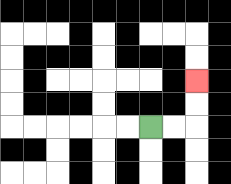{'start': '[6, 5]', 'end': '[8, 3]', 'path_directions': 'R,R,U,U', 'path_coordinates': '[[6, 5], [7, 5], [8, 5], [8, 4], [8, 3]]'}